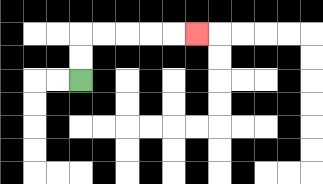{'start': '[3, 3]', 'end': '[8, 1]', 'path_directions': 'U,U,R,R,R,R,R', 'path_coordinates': '[[3, 3], [3, 2], [3, 1], [4, 1], [5, 1], [6, 1], [7, 1], [8, 1]]'}